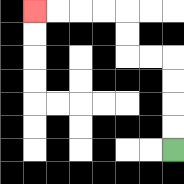{'start': '[7, 6]', 'end': '[1, 0]', 'path_directions': 'U,U,U,U,L,L,U,U,L,L,L,L', 'path_coordinates': '[[7, 6], [7, 5], [7, 4], [7, 3], [7, 2], [6, 2], [5, 2], [5, 1], [5, 0], [4, 0], [3, 0], [2, 0], [1, 0]]'}